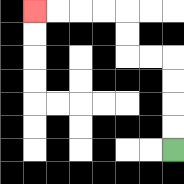{'start': '[7, 6]', 'end': '[1, 0]', 'path_directions': 'U,U,U,U,L,L,U,U,L,L,L,L', 'path_coordinates': '[[7, 6], [7, 5], [7, 4], [7, 3], [7, 2], [6, 2], [5, 2], [5, 1], [5, 0], [4, 0], [3, 0], [2, 0], [1, 0]]'}